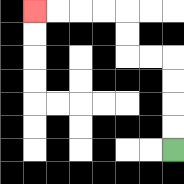{'start': '[7, 6]', 'end': '[1, 0]', 'path_directions': 'U,U,U,U,L,L,U,U,L,L,L,L', 'path_coordinates': '[[7, 6], [7, 5], [7, 4], [7, 3], [7, 2], [6, 2], [5, 2], [5, 1], [5, 0], [4, 0], [3, 0], [2, 0], [1, 0]]'}